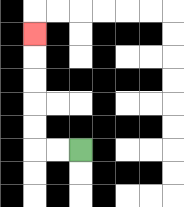{'start': '[3, 6]', 'end': '[1, 1]', 'path_directions': 'L,L,U,U,U,U,U', 'path_coordinates': '[[3, 6], [2, 6], [1, 6], [1, 5], [1, 4], [1, 3], [1, 2], [1, 1]]'}